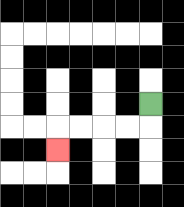{'start': '[6, 4]', 'end': '[2, 6]', 'path_directions': 'D,L,L,L,L,D', 'path_coordinates': '[[6, 4], [6, 5], [5, 5], [4, 5], [3, 5], [2, 5], [2, 6]]'}